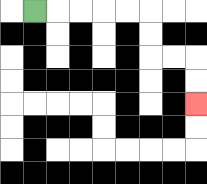{'start': '[1, 0]', 'end': '[8, 4]', 'path_directions': 'R,R,R,R,R,D,D,R,R,D,D', 'path_coordinates': '[[1, 0], [2, 0], [3, 0], [4, 0], [5, 0], [6, 0], [6, 1], [6, 2], [7, 2], [8, 2], [8, 3], [8, 4]]'}